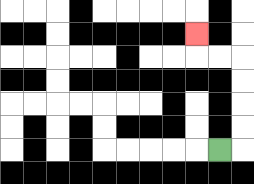{'start': '[9, 6]', 'end': '[8, 1]', 'path_directions': 'R,U,U,U,U,L,L,U', 'path_coordinates': '[[9, 6], [10, 6], [10, 5], [10, 4], [10, 3], [10, 2], [9, 2], [8, 2], [8, 1]]'}